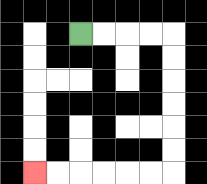{'start': '[3, 1]', 'end': '[1, 7]', 'path_directions': 'R,R,R,R,D,D,D,D,D,D,L,L,L,L,L,L', 'path_coordinates': '[[3, 1], [4, 1], [5, 1], [6, 1], [7, 1], [7, 2], [7, 3], [7, 4], [7, 5], [7, 6], [7, 7], [6, 7], [5, 7], [4, 7], [3, 7], [2, 7], [1, 7]]'}